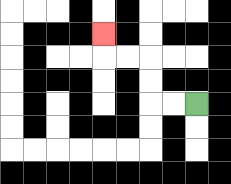{'start': '[8, 4]', 'end': '[4, 1]', 'path_directions': 'L,L,U,U,L,L,U', 'path_coordinates': '[[8, 4], [7, 4], [6, 4], [6, 3], [6, 2], [5, 2], [4, 2], [4, 1]]'}